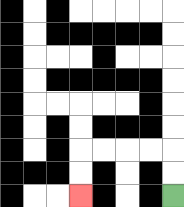{'start': '[7, 8]', 'end': '[3, 8]', 'path_directions': 'U,U,L,L,L,L,D,D', 'path_coordinates': '[[7, 8], [7, 7], [7, 6], [6, 6], [5, 6], [4, 6], [3, 6], [3, 7], [3, 8]]'}